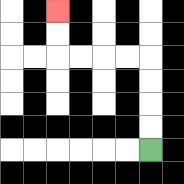{'start': '[6, 6]', 'end': '[2, 0]', 'path_directions': 'U,U,U,U,L,L,L,L,U,U', 'path_coordinates': '[[6, 6], [6, 5], [6, 4], [6, 3], [6, 2], [5, 2], [4, 2], [3, 2], [2, 2], [2, 1], [2, 0]]'}